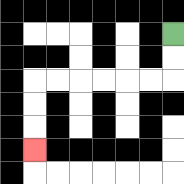{'start': '[7, 1]', 'end': '[1, 6]', 'path_directions': 'D,D,L,L,L,L,L,L,D,D,D', 'path_coordinates': '[[7, 1], [7, 2], [7, 3], [6, 3], [5, 3], [4, 3], [3, 3], [2, 3], [1, 3], [1, 4], [1, 5], [1, 6]]'}